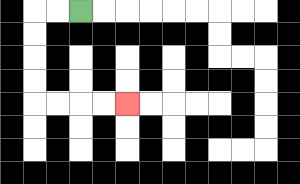{'start': '[3, 0]', 'end': '[5, 4]', 'path_directions': 'L,L,D,D,D,D,R,R,R,R', 'path_coordinates': '[[3, 0], [2, 0], [1, 0], [1, 1], [1, 2], [1, 3], [1, 4], [2, 4], [3, 4], [4, 4], [5, 4]]'}